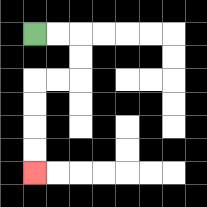{'start': '[1, 1]', 'end': '[1, 7]', 'path_directions': 'R,R,D,D,L,L,D,D,D,D', 'path_coordinates': '[[1, 1], [2, 1], [3, 1], [3, 2], [3, 3], [2, 3], [1, 3], [1, 4], [1, 5], [1, 6], [1, 7]]'}